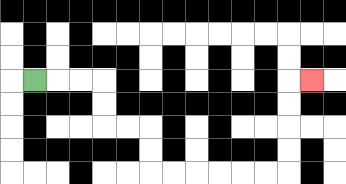{'start': '[1, 3]', 'end': '[13, 3]', 'path_directions': 'R,R,R,D,D,R,R,D,D,R,R,R,R,R,R,U,U,U,U,R', 'path_coordinates': '[[1, 3], [2, 3], [3, 3], [4, 3], [4, 4], [4, 5], [5, 5], [6, 5], [6, 6], [6, 7], [7, 7], [8, 7], [9, 7], [10, 7], [11, 7], [12, 7], [12, 6], [12, 5], [12, 4], [12, 3], [13, 3]]'}